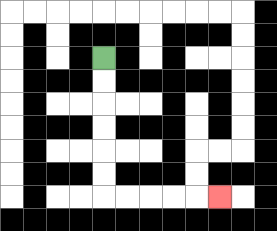{'start': '[4, 2]', 'end': '[9, 8]', 'path_directions': 'D,D,D,D,D,D,R,R,R,R,R', 'path_coordinates': '[[4, 2], [4, 3], [4, 4], [4, 5], [4, 6], [4, 7], [4, 8], [5, 8], [6, 8], [7, 8], [8, 8], [9, 8]]'}